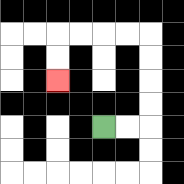{'start': '[4, 5]', 'end': '[2, 3]', 'path_directions': 'R,R,U,U,U,U,L,L,L,L,D,D', 'path_coordinates': '[[4, 5], [5, 5], [6, 5], [6, 4], [6, 3], [6, 2], [6, 1], [5, 1], [4, 1], [3, 1], [2, 1], [2, 2], [2, 3]]'}